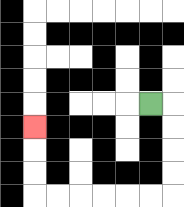{'start': '[6, 4]', 'end': '[1, 5]', 'path_directions': 'R,D,D,D,D,L,L,L,L,L,L,U,U,U', 'path_coordinates': '[[6, 4], [7, 4], [7, 5], [7, 6], [7, 7], [7, 8], [6, 8], [5, 8], [4, 8], [3, 8], [2, 8], [1, 8], [1, 7], [1, 6], [1, 5]]'}